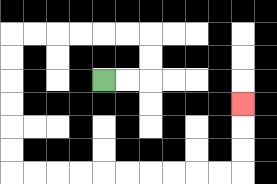{'start': '[4, 3]', 'end': '[10, 4]', 'path_directions': 'R,R,U,U,L,L,L,L,L,L,D,D,D,D,D,D,R,R,R,R,R,R,R,R,R,R,U,U,U', 'path_coordinates': '[[4, 3], [5, 3], [6, 3], [6, 2], [6, 1], [5, 1], [4, 1], [3, 1], [2, 1], [1, 1], [0, 1], [0, 2], [0, 3], [0, 4], [0, 5], [0, 6], [0, 7], [1, 7], [2, 7], [3, 7], [4, 7], [5, 7], [6, 7], [7, 7], [8, 7], [9, 7], [10, 7], [10, 6], [10, 5], [10, 4]]'}